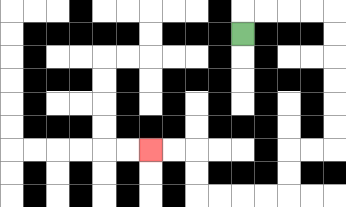{'start': '[10, 1]', 'end': '[6, 6]', 'path_directions': 'U,R,R,R,R,D,D,D,D,D,D,L,L,D,D,L,L,L,L,U,U,L,L', 'path_coordinates': '[[10, 1], [10, 0], [11, 0], [12, 0], [13, 0], [14, 0], [14, 1], [14, 2], [14, 3], [14, 4], [14, 5], [14, 6], [13, 6], [12, 6], [12, 7], [12, 8], [11, 8], [10, 8], [9, 8], [8, 8], [8, 7], [8, 6], [7, 6], [6, 6]]'}